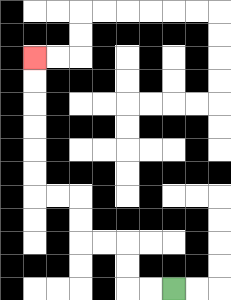{'start': '[7, 12]', 'end': '[1, 2]', 'path_directions': 'L,L,U,U,L,L,U,U,L,L,U,U,U,U,U,U', 'path_coordinates': '[[7, 12], [6, 12], [5, 12], [5, 11], [5, 10], [4, 10], [3, 10], [3, 9], [3, 8], [2, 8], [1, 8], [1, 7], [1, 6], [1, 5], [1, 4], [1, 3], [1, 2]]'}